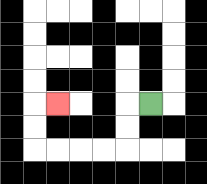{'start': '[6, 4]', 'end': '[2, 4]', 'path_directions': 'L,D,D,L,L,L,L,U,U,R', 'path_coordinates': '[[6, 4], [5, 4], [5, 5], [5, 6], [4, 6], [3, 6], [2, 6], [1, 6], [1, 5], [1, 4], [2, 4]]'}